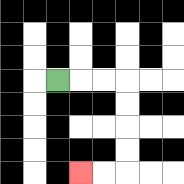{'start': '[2, 3]', 'end': '[3, 7]', 'path_directions': 'R,R,R,D,D,D,D,L,L', 'path_coordinates': '[[2, 3], [3, 3], [4, 3], [5, 3], [5, 4], [5, 5], [5, 6], [5, 7], [4, 7], [3, 7]]'}